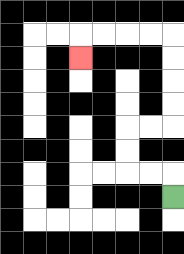{'start': '[7, 8]', 'end': '[3, 2]', 'path_directions': 'U,L,L,U,U,R,R,U,U,U,U,L,L,L,L,D', 'path_coordinates': '[[7, 8], [7, 7], [6, 7], [5, 7], [5, 6], [5, 5], [6, 5], [7, 5], [7, 4], [7, 3], [7, 2], [7, 1], [6, 1], [5, 1], [4, 1], [3, 1], [3, 2]]'}